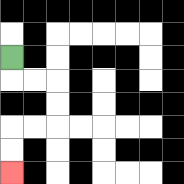{'start': '[0, 2]', 'end': '[0, 7]', 'path_directions': 'D,R,R,D,D,L,L,D,D', 'path_coordinates': '[[0, 2], [0, 3], [1, 3], [2, 3], [2, 4], [2, 5], [1, 5], [0, 5], [0, 6], [0, 7]]'}